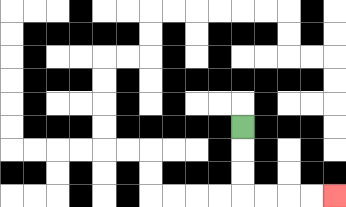{'start': '[10, 5]', 'end': '[14, 8]', 'path_directions': 'D,D,D,R,R,R,R', 'path_coordinates': '[[10, 5], [10, 6], [10, 7], [10, 8], [11, 8], [12, 8], [13, 8], [14, 8]]'}